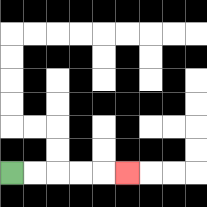{'start': '[0, 7]', 'end': '[5, 7]', 'path_directions': 'R,R,R,R,R', 'path_coordinates': '[[0, 7], [1, 7], [2, 7], [3, 7], [4, 7], [5, 7]]'}